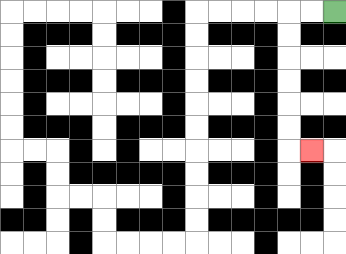{'start': '[14, 0]', 'end': '[13, 6]', 'path_directions': 'L,L,D,D,D,D,D,D,R', 'path_coordinates': '[[14, 0], [13, 0], [12, 0], [12, 1], [12, 2], [12, 3], [12, 4], [12, 5], [12, 6], [13, 6]]'}